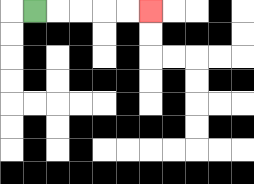{'start': '[1, 0]', 'end': '[6, 0]', 'path_directions': 'R,R,R,R,R', 'path_coordinates': '[[1, 0], [2, 0], [3, 0], [4, 0], [5, 0], [6, 0]]'}